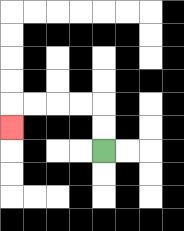{'start': '[4, 6]', 'end': '[0, 5]', 'path_directions': 'U,U,L,L,L,L,D', 'path_coordinates': '[[4, 6], [4, 5], [4, 4], [3, 4], [2, 4], [1, 4], [0, 4], [0, 5]]'}